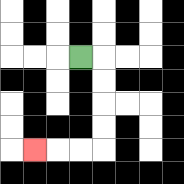{'start': '[3, 2]', 'end': '[1, 6]', 'path_directions': 'R,D,D,D,D,L,L,L', 'path_coordinates': '[[3, 2], [4, 2], [4, 3], [4, 4], [4, 5], [4, 6], [3, 6], [2, 6], [1, 6]]'}